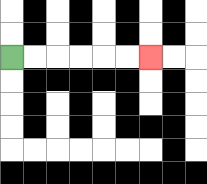{'start': '[0, 2]', 'end': '[6, 2]', 'path_directions': 'R,R,R,R,R,R', 'path_coordinates': '[[0, 2], [1, 2], [2, 2], [3, 2], [4, 2], [5, 2], [6, 2]]'}